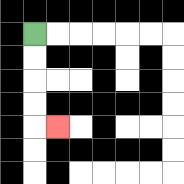{'start': '[1, 1]', 'end': '[2, 5]', 'path_directions': 'D,D,D,D,R', 'path_coordinates': '[[1, 1], [1, 2], [1, 3], [1, 4], [1, 5], [2, 5]]'}